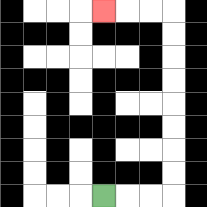{'start': '[4, 8]', 'end': '[4, 0]', 'path_directions': 'R,R,R,U,U,U,U,U,U,U,U,L,L,L', 'path_coordinates': '[[4, 8], [5, 8], [6, 8], [7, 8], [7, 7], [7, 6], [7, 5], [7, 4], [7, 3], [7, 2], [7, 1], [7, 0], [6, 0], [5, 0], [4, 0]]'}